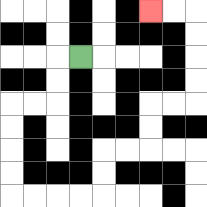{'start': '[3, 2]', 'end': '[6, 0]', 'path_directions': 'L,D,D,L,L,D,D,D,D,R,R,R,R,U,U,R,R,U,U,R,R,U,U,U,U,L,L', 'path_coordinates': '[[3, 2], [2, 2], [2, 3], [2, 4], [1, 4], [0, 4], [0, 5], [0, 6], [0, 7], [0, 8], [1, 8], [2, 8], [3, 8], [4, 8], [4, 7], [4, 6], [5, 6], [6, 6], [6, 5], [6, 4], [7, 4], [8, 4], [8, 3], [8, 2], [8, 1], [8, 0], [7, 0], [6, 0]]'}